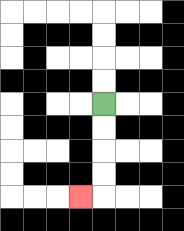{'start': '[4, 4]', 'end': '[3, 8]', 'path_directions': 'D,D,D,D,L', 'path_coordinates': '[[4, 4], [4, 5], [4, 6], [4, 7], [4, 8], [3, 8]]'}